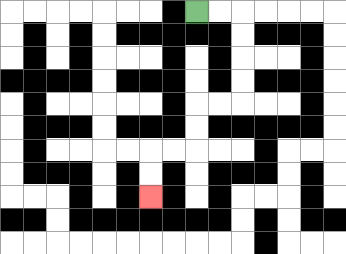{'start': '[8, 0]', 'end': '[6, 8]', 'path_directions': 'R,R,D,D,D,D,L,L,D,D,L,L,D,D', 'path_coordinates': '[[8, 0], [9, 0], [10, 0], [10, 1], [10, 2], [10, 3], [10, 4], [9, 4], [8, 4], [8, 5], [8, 6], [7, 6], [6, 6], [6, 7], [6, 8]]'}